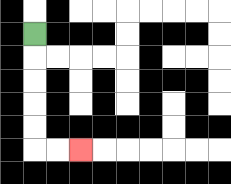{'start': '[1, 1]', 'end': '[3, 6]', 'path_directions': 'D,D,D,D,D,R,R', 'path_coordinates': '[[1, 1], [1, 2], [1, 3], [1, 4], [1, 5], [1, 6], [2, 6], [3, 6]]'}